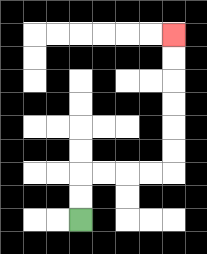{'start': '[3, 9]', 'end': '[7, 1]', 'path_directions': 'U,U,R,R,R,R,U,U,U,U,U,U', 'path_coordinates': '[[3, 9], [3, 8], [3, 7], [4, 7], [5, 7], [6, 7], [7, 7], [7, 6], [7, 5], [7, 4], [7, 3], [7, 2], [7, 1]]'}